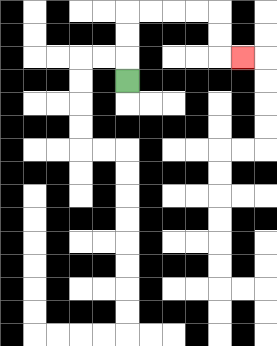{'start': '[5, 3]', 'end': '[10, 2]', 'path_directions': 'U,U,U,R,R,R,R,D,D,R', 'path_coordinates': '[[5, 3], [5, 2], [5, 1], [5, 0], [6, 0], [7, 0], [8, 0], [9, 0], [9, 1], [9, 2], [10, 2]]'}